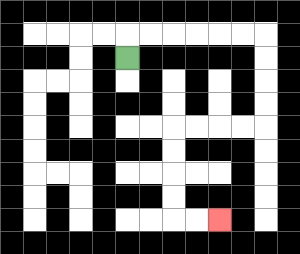{'start': '[5, 2]', 'end': '[9, 9]', 'path_directions': 'U,R,R,R,R,R,R,D,D,D,D,L,L,L,L,D,D,D,D,R,R', 'path_coordinates': '[[5, 2], [5, 1], [6, 1], [7, 1], [8, 1], [9, 1], [10, 1], [11, 1], [11, 2], [11, 3], [11, 4], [11, 5], [10, 5], [9, 5], [8, 5], [7, 5], [7, 6], [7, 7], [7, 8], [7, 9], [8, 9], [9, 9]]'}